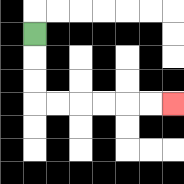{'start': '[1, 1]', 'end': '[7, 4]', 'path_directions': 'D,D,D,R,R,R,R,R,R', 'path_coordinates': '[[1, 1], [1, 2], [1, 3], [1, 4], [2, 4], [3, 4], [4, 4], [5, 4], [6, 4], [7, 4]]'}